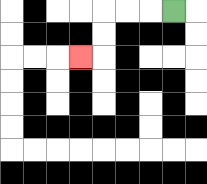{'start': '[7, 0]', 'end': '[3, 2]', 'path_directions': 'L,L,L,D,D,L', 'path_coordinates': '[[7, 0], [6, 0], [5, 0], [4, 0], [4, 1], [4, 2], [3, 2]]'}